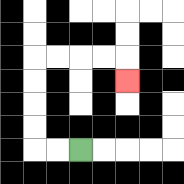{'start': '[3, 6]', 'end': '[5, 3]', 'path_directions': 'L,L,U,U,U,U,R,R,R,R,D', 'path_coordinates': '[[3, 6], [2, 6], [1, 6], [1, 5], [1, 4], [1, 3], [1, 2], [2, 2], [3, 2], [4, 2], [5, 2], [5, 3]]'}